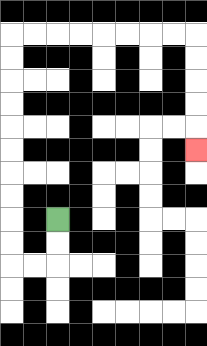{'start': '[2, 9]', 'end': '[8, 6]', 'path_directions': 'D,D,L,L,U,U,U,U,U,U,U,U,U,U,R,R,R,R,R,R,R,R,D,D,D,D,D', 'path_coordinates': '[[2, 9], [2, 10], [2, 11], [1, 11], [0, 11], [0, 10], [0, 9], [0, 8], [0, 7], [0, 6], [0, 5], [0, 4], [0, 3], [0, 2], [0, 1], [1, 1], [2, 1], [3, 1], [4, 1], [5, 1], [6, 1], [7, 1], [8, 1], [8, 2], [8, 3], [8, 4], [8, 5], [8, 6]]'}